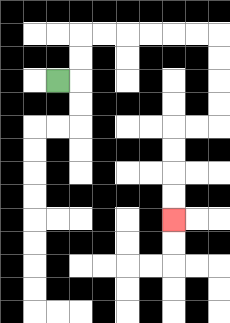{'start': '[2, 3]', 'end': '[7, 9]', 'path_directions': 'R,U,U,R,R,R,R,R,R,D,D,D,D,L,L,D,D,D,D', 'path_coordinates': '[[2, 3], [3, 3], [3, 2], [3, 1], [4, 1], [5, 1], [6, 1], [7, 1], [8, 1], [9, 1], [9, 2], [9, 3], [9, 4], [9, 5], [8, 5], [7, 5], [7, 6], [7, 7], [7, 8], [7, 9]]'}